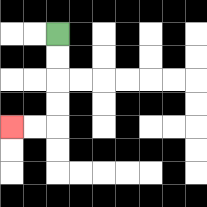{'start': '[2, 1]', 'end': '[0, 5]', 'path_directions': 'D,D,D,D,L,L', 'path_coordinates': '[[2, 1], [2, 2], [2, 3], [2, 4], [2, 5], [1, 5], [0, 5]]'}